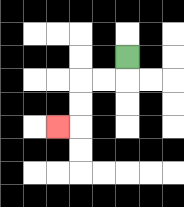{'start': '[5, 2]', 'end': '[2, 5]', 'path_directions': 'D,L,L,D,D,L', 'path_coordinates': '[[5, 2], [5, 3], [4, 3], [3, 3], [3, 4], [3, 5], [2, 5]]'}